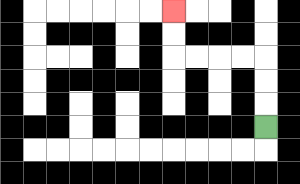{'start': '[11, 5]', 'end': '[7, 0]', 'path_directions': 'U,U,U,L,L,L,L,U,U', 'path_coordinates': '[[11, 5], [11, 4], [11, 3], [11, 2], [10, 2], [9, 2], [8, 2], [7, 2], [7, 1], [7, 0]]'}